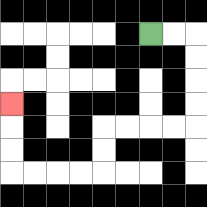{'start': '[6, 1]', 'end': '[0, 4]', 'path_directions': 'R,R,D,D,D,D,L,L,L,L,D,D,L,L,L,L,U,U,U', 'path_coordinates': '[[6, 1], [7, 1], [8, 1], [8, 2], [8, 3], [8, 4], [8, 5], [7, 5], [6, 5], [5, 5], [4, 5], [4, 6], [4, 7], [3, 7], [2, 7], [1, 7], [0, 7], [0, 6], [0, 5], [0, 4]]'}